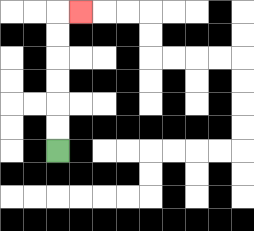{'start': '[2, 6]', 'end': '[3, 0]', 'path_directions': 'U,U,U,U,U,U,R', 'path_coordinates': '[[2, 6], [2, 5], [2, 4], [2, 3], [2, 2], [2, 1], [2, 0], [3, 0]]'}